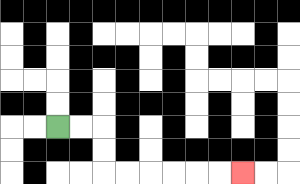{'start': '[2, 5]', 'end': '[10, 7]', 'path_directions': 'R,R,D,D,R,R,R,R,R,R', 'path_coordinates': '[[2, 5], [3, 5], [4, 5], [4, 6], [4, 7], [5, 7], [6, 7], [7, 7], [8, 7], [9, 7], [10, 7]]'}